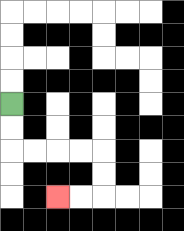{'start': '[0, 4]', 'end': '[2, 8]', 'path_directions': 'D,D,R,R,R,R,D,D,L,L', 'path_coordinates': '[[0, 4], [0, 5], [0, 6], [1, 6], [2, 6], [3, 6], [4, 6], [4, 7], [4, 8], [3, 8], [2, 8]]'}